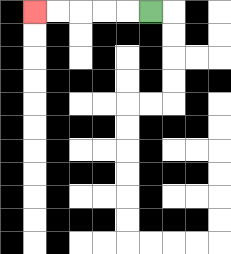{'start': '[6, 0]', 'end': '[1, 0]', 'path_directions': 'L,L,L,L,L', 'path_coordinates': '[[6, 0], [5, 0], [4, 0], [3, 0], [2, 0], [1, 0]]'}